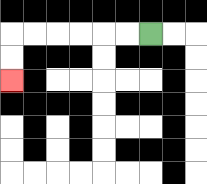{'start': '[6, 1]', 'end': '[0, 3]', 'path_directions': 'L,L,L,L,L,L,D,D', 'path_coordinates': '[[6, 1], [5, 1], [4, 1], [3, 1], [2, 1], [1, 1], [0, 1], [0, 2], [0, 3]]'}